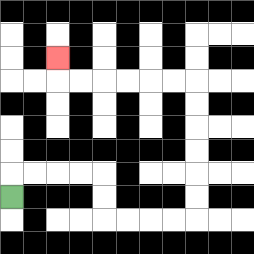{'start': '[0, 8]', 'end': '[2, 2]', 'path_directions': 'U,R,R,R,R,D,D,R,R,R,R,U,U,U,U,U,U,L,L,L,L,L,L,U', 'path_coordinates': '[[0, 8], [0, 7], [1, 7], [2, 7], [3, 7], [4, 7], [4, 8], [4, 9], [5, 9], [6, 9], [7, 9], [8, 9], [8, 8], [8, 7], [8, 6], [8, 5], [8, 4], [8, 3], [7, 3], [6, 3], [5, 3], [4, 3], [3, 3], [2, 3], [2, 2]]'}